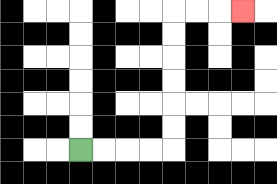{'start': '[3, 6]', 'end': '[10, 0]', 'path_directions': 'R,R,R,R,U,U,U,U,U,U,R,R,R', 'path_coordinates': '[[3, 6], [4, 6], [5, 6], [6, 6], [7, 6], [7, 5], [7, 4], [7, 3], [7, 2], [7, 1], [7, 0], [8, 0], [9, 0], [10, 0]]'}